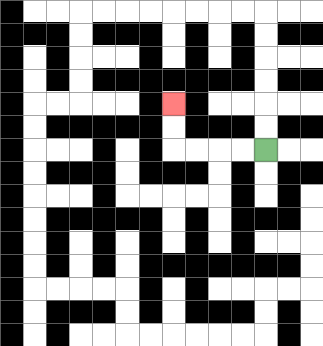{'start': '[11, 6]', 'end': '[7, 4]', 'path_directions': 'L,L,L,L,U,U', 'path_coordinates': '[[11, 6], [10, 6], [9, 6], [8, 6], [7, 6], [7, 5], [7, 4]]'}